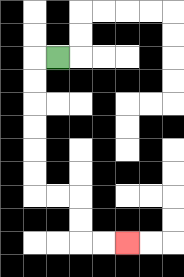{'start': '[2, 2]', 'end': '[5, 10]', 'path_directions': 'L,D,D,D,D,D,D,R,R,D,D,R,R', 'path_coordinates': '[[2, 2], [1, 2], [1, 3], [1, 4], [1, 5], [1, 6], [1, 7], [1, 8], [2, 8], [3, 8], [3, 9], [3, 10], [4, 10], [5, 10]]'}